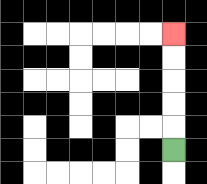{'start': '[7, 6]', 'end': '[7, 1]', 'path_directions': 'U,U,U,U,U', 'path_coordinates': '[[7, 6], [7, 5], [7, 4], [7, 3], [7, 2], [7, 1]]'}